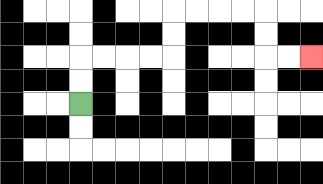{'start': '[3, 4]', 'end': '[13, 2]', 'path_directions': 'U,U,R,R,R,R,U,U,R,R,R,R,D,D,R,R', 'path_coordinates': '[[3, 4], [3, 3], [3, 2], [4, 2], [5, 2], [6, 2], [7, 2], [7, 1], [7, 0], [8, 0], [9, 0], [10, 0], [11, 0], [11, 1], [11, 2], [12, 2], [13, 2]]'}